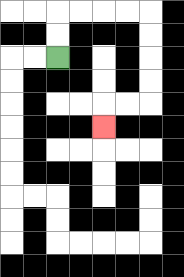{'start': '[2, 2]', 'end': '[4, 5]', 'path_directions': 'U,U,R,R,R,R,D,D,D,D,L,L,D', 'path_coordinates': '[[2, 2], [2, 1], [2, 0], [3, 0], [4, 0], [5, 0], [6, 0], [6, 1], [6, 2], [6, 3], [6, 4], [5, 4], [4, 4], [4, 5]]'}